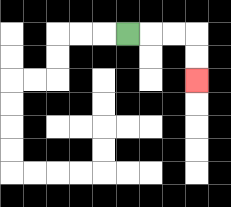{'start': '[5, 1]', 'end': '[8, 3]', 'path_directions': 'R,R,R,D,D', 'path_coordinates': '[[5, 1], [6, 1], [7, 1], [8, 1], [8, 2], [8, 3]]'}